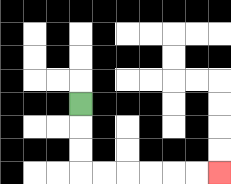{'start': '[3, 4]', 'end': '[9, 7]', 'path_directions': 'D,D,D,R,R,R,R,R,R', 'path_coordinates': '[[3, 4], [3, 5], [3, 6], [3, 7], [4, 7], [5, 7], [6, 7], [7, 7], [8, 7], [9, 7]]'}